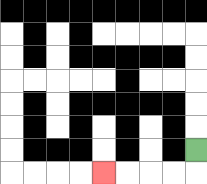{'start': '[8, 6]', 'end': '[4, 7]', 'path_directions': 'D,L,L,L,L', 'path_coordinates': '[[8, 6], [8, 7], [7, 7], [6, 7], [5, 7], [4, 7]]'}